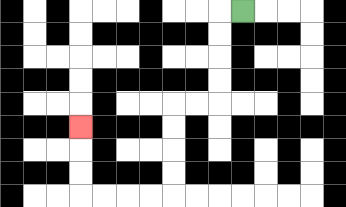{'start': '[10, 0]', 'end': '[3, 5]', 'path_directions': 'L,D,D,D,D,L,L,D,D,D,D,L,L,L,L,U,U,U', 'path_coordinates': '[[10, 0], [9, 0], [9, 1], [9, 2], [9, 3], [9, 4], [8, 4], [7, 4], [7, 5], [7, 6], [7, 7], [7, 8], [6, 8], [5, 8], [4, 8], [3, 8], [3, 7], [3, 6], [3, 5]]'}